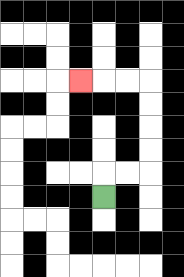{'start': '[4, 8]', 'end': '[3, 3]', 'path_directions': 'U,R,R,U,U,U,U,L,L,L', 'path_coordinates': '[[4, 8], [4, 7], [5, 7], [6, 7], [6, 6], [6, 5], [6, 4], [6, 3], [5, 3], [4, 3], [3, 3]]'}